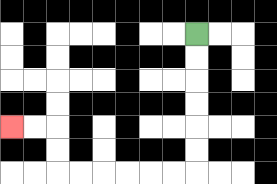{'start': '[8, 1]', 'end': '[0, 5]', 'path_directions': 'D,D,D,D,D,D,L,L,L,L,L,L,U,U,L,L', 'path_coordinates': '[[8, 1], [8, 2], [8, 3], [8, 4], [8, 5], [8, 6], [8, 7], [7, 7], [6, 7], [5, 7], [4, 7], [3, 7], [2, 7], [2, 6], [2, 5], [1, 5], [0, 5]]'}